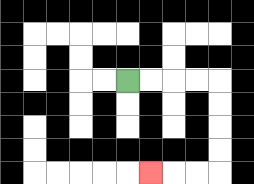{'start': '[5, 3]', 'end': '[6, 7]', 'path_directions': 'R,R,R,R,D,D,D,D,L,L,L', 'path_coordinates': '[[5, 3], [6, 3], [7, 3], [8, 3], [9, 3], [9, 4], [9, 5], [9, 6], [9, 7], [8, 7], [7, 7], [6, 7]]'}